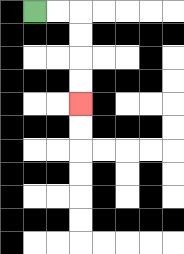{'start': '[1, 0]', 'end': '[3, 4]', 'path_directions': 'R,R,D,D,D,D', 'path_coordinates': '[[1, 0], [2, 0], [3, 0], [3, 1], [3, 2], [3, 3], [3, 4]]'}